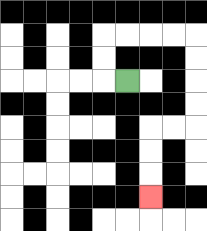{'start': '[5, 3]', 'end': '[6, 8]', 'path_directions': 'L,U,U,R,R,R,R,D,D,D,D,L,L,D,D,D', 'path_coordinates': '[[5, 3], [4, 3], [4, 2], [4, 1], [5, 1], [6, 1], [7, 1], [8, 1], [8, 2], [8, 3], [8, 4], [8, 5], [7, 5], [6, 5], [6, 6], [6, 7], [6, 8]]'}